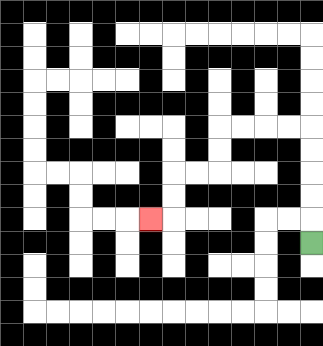{'start': '[13, 10]', 'end': '[6, 9]', 'path_directions': 'U,U,U,U,U,L,L,L,L,D,D,L,L,D,D,L', 'path_coordinates': '[[13, 10], [13, 9], [13, 8], [13, 7], [13, 6], [13, 5], [12, 5], [11, 5], [10, 5], [9, 5], [9, 6], [9, 7], [8, 7], [7, 7], [7, 8], [7, 9], [6, 9]]'}